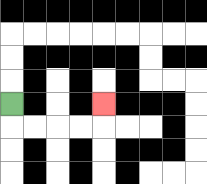{'start': '[0, 4]', 'end': '[4, 4]', 'path_directions': 'D,R,R,R,R,U', 'path_coordinates': '[[0, 4], [0, 5], [1, 5], [2, 5], [3, 5], [4, 5], [4, 4]]'}